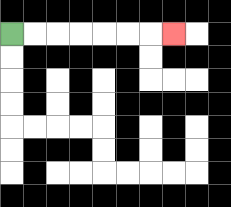{'start': '[0, 1]', 'end': '[7, 1]', 'path_directions': 'R,R,R,R,R,R,R', 'path_coordinates': '[[0, 1], [1, 1], [2, 1], [3, 1], [4, 1], [5, 1], [6, 1], [7, 1]]'}